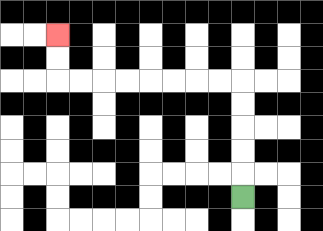{'start': '[10, 8]', 'end': '[2, 1]', 'path_directions': 'U,U,U,U,U,L,L,L,L,L,L,L,L,U,U', 'path_coordinates': '[[10, 8], [10, 7], [10, 6], [10, 5], [10, 4], [10, 3], [9, 3], [8, 3], [7, 3], [6, 3], [5, 3], [4, 3], [3, 3], [2, 3], [2, 2], [2, 1]]'}